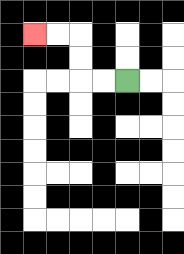{'start': '[5, 3]', 'end': '[1, 1]', 'path_directions': 'L,L,U,U,L,L', 'path_coordinates': '[[5, 3], [4, 3], [3, 3], [3, 2], [3, 1], [2, 1], [1, 1]]'}